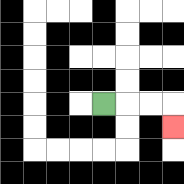{'start': '[4, 4]', 'end': '[7, 5]', 'path_directions': 'R,R,R,D', 'path_coordinates': '[[4, 4], [5, 4], [6, 4], [7, 4], [7, 5]]'}